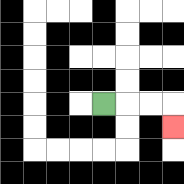{'start': '[4, 4]', 'end': '[7, 5]', 'path_directions': 'R,R,R,D', 'path_coordinates': '[[4, 4], [5, 4], [6, 4], [7, 4], [7, 5]]'}